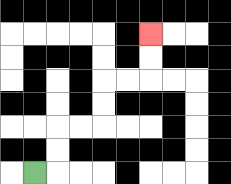{'start': '[1, 7]', 'end': '[6, 1]', 'path_directions': 'R,U,U,R,R,U,U,R,R,U,U', 'path_coordinates': '[[1, 7], [2, 7], [2, 6], [2, 5], [3, 5], [4, 5], [4, 4], [4, 3], [5, 3], [6, 3], [6, 2], [6, 1]]'}